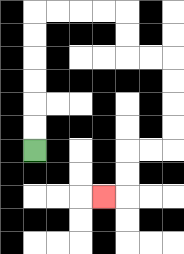{'start': '[1, 6]', 'end': '[4, 8]', 'path_directions': 'U,U,U,U,U,U,R,R,R,R,D,D,R,R,D,D,D,D,L,L,D,D,L', 'path_coordinates': '[[1, 6], [1, 5], [1, 4], [1, 3], [1, 2], [1, 1], [1, 0], [2, 0], [3, 0], [4, 0], [5, 0], [5, 1], [5, 2], [6, 2], [7, 2], [7, 3], [7, 4], [7, 5], [7, 6], [6, 6], [5, 6], [5, 7], [5, 8], [4, 8]]'}